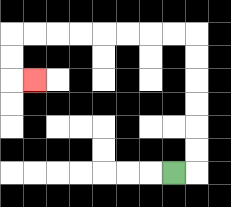{'start': '[7, 7]', 'end': '[1, 3]', 'path_directions': 'R,U,U,U,U,U,U,L,L,L,L,L,L,L,L,D,D,R', 'path_coordinates': '[[7, 7], [8, 7], [8, 6], [8, 5], [8, 4], [8, 3], [8, 2], [8, 1], [7, 1], [6, 1], [5, 1], [4, 1], [3, 1], [2, 1], [1, 1], [0, 1], [0, 2], [0, 3], [1, 3]]'}